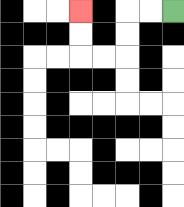{'start': '[7, 0]', 'end': '[3, 0]', 'path_directions': 'L,L,D,D,L,L,U,U', 'path_coordinates': '[[7, 0], [6, 0], [5, 0], [5, 1], [5, 2], [4, 2], [3, 2], [3, 1], [3, 0]]'}